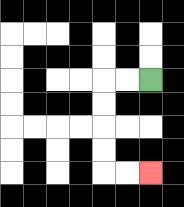{'start': '[6, 3]', 'end': '[6, 7]', 'path_directions': 'L,L,D,D,D,D,R,R', 'path_coordinates': '[[6, 3], [5, 3], [4, 3], [4, 4], [4, 5], [4, 6], [4, 7], [5, 7], [6, 7]]'}